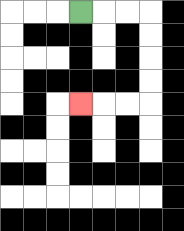{'start': '[3, 0]', 'end': '[3, 4]', 'path_directions': 'R,R,R,D,D,D,D,L,L,L', 'path_coordinates': '[[3, 0], [4, 0], [5, 0], [6, 0], [6, 1], [6, 2], [6, 3], [6, 4], [5, 4], [4, 4], [3, 4]]'}